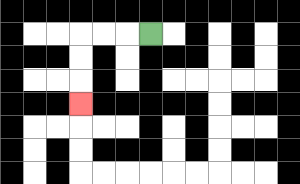{'start': '[6, 1]', 'end': '[3, 4]', 'path_directions': 'L,L,L,D,D,D', 'path_coordinates': '[[6, 1], [5, 1], [4, 1], [3, 1], [3, 2], [3, 3], [3, 4]]'}